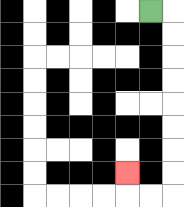{'start': '[6, 0]', 'end': '[5, 7]', 'path_directions': 'R,D,D,D,D,D,D,D,D,L,L,U', 'path_coordinates': '[[6, 0], [7, 0], [7, 1], [7, 2], [7, 3], [7, 4], [7, 5], [7, 6], [7, 7], [7, 8], [6, 8], [5, 8], [5, 7]]'}